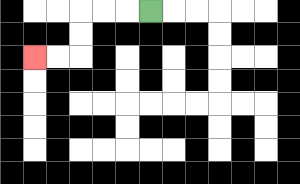{'start': '[6, 0]', 'end': '[1, 2]', 'path_directions': 'L,L,L,D,D,L,L', 'path_coordinates': '[[6, 0], [5, 0], [4, 0], [3, 0], [3, 1], [3, 2], [2, 2], [1, 2]]'}